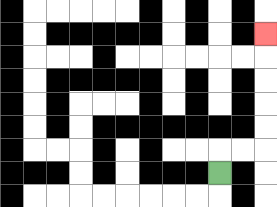{'start': '[9, 7]', 'end': '[11, 1]', 'path_directions': 'U,R,R,U,U,U,U,U', 'path_coordinates': '[[9, 7], [9, 6], [10, 6], [11, 6], [11, 5], [11, 4], [11, 3], [11, 2], [11, 1]]'}